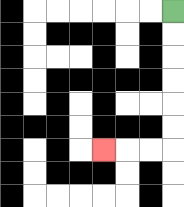{'start': '[7, 0]', 'end': '[4, 6]', 'path_directions': 'D,D,D,D,D,D,L,L,L', 'path_coordinates': '[[7, 0], [7, 1], [7, 2], [7, 3], [7, 4], [7, 5], [7, 6], [6, 6], [5, 6], [4, 6]]'}